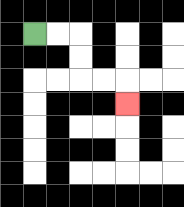{'start': '[1, 1]', 'end': '[5, 4]', 'path_directions': 'R,R,D,D,R,R,D', 'path_coordinates': '[[1, 1], [2, 1], [3, 1], [3, 2], [3, 3], [4, 3], [5, 3], [5, 4]]'}